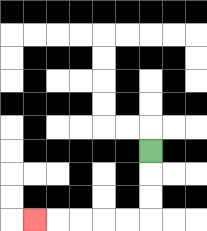{'start': '[6, 6]', 'end': '[1, 9]', 'path_directions': 'D,D,D,L,L,L,L,L', 'path_coordinates': '[[6, 6], [6, 7], [6, 8], [6, 9], [5, 9], [4, 9], [3, 9], [2, 9], [1, 9]]'}